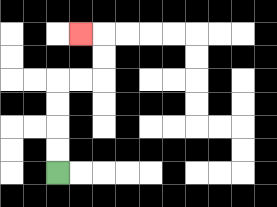{'start': '[2, 7]', 'end': '[3, 1]', 'path_directions': 'U,U,U,U,R,R,U,U,L', 'path_coordinates': '[[2, 7], [2, 6], [2, 5], [2, 4], [2, 3], [3, 3], [4, 3], [4, 2], [4, 1], [3, 1]]'}